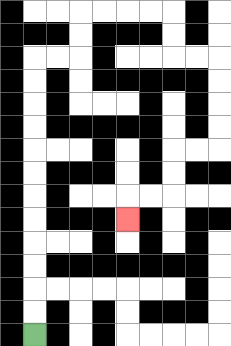{'start': '[1, 14]', 'end': '[5, 9]', 'path_directions': 'U,U,U,U,U,U,U,U,U,U,U,U,R,R,U,U,R,R,R,R,D,D,R,R,D,D,D,D,L,L,D,D,L,L,D', 'path_coordinates': '[[1, 14], [1, 13], [1, 12], [1, 11], [1, 10], [1, 9], [1, 8], [1, 7], [1, 6], [1, 5], [1, 4], [1, 3], [1, 2], [2, 2], [3, 2], [3, 1], [3, 0], [4, 0], [5, 0], [6, 0], [7, 0], [7, 1], [7, 2], [8, 2], [9, 2], [9, 3], [9, 4], [9, 5], [9, 6], [8, 6], [7, 6], [7, 7], [7, 8], [6, 8], [5, 8], [5, 9]]'}